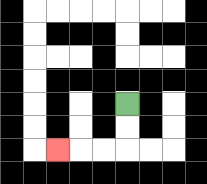{'start': '[5, 4]', 'end': '[2, 6]', 'path_directions': 'D,D,L,L,L', 'path_coordinates': '[[5, 4], [5, 5], [5, 6], [4, 6], [3, 6], [2, 6]]'}